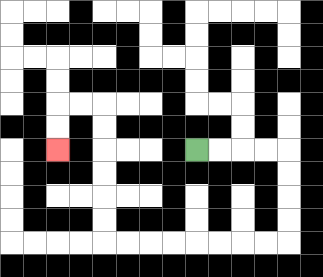{'start': '[8, 6]', 'end': '[2, 6]', 'path_directions': 'R,R,R,R,D,D,D,D,L,L,L,L,L,L,L,L,U,U,U,U,U,U,L,L,D,D', 'path_coordinates': '[[8, 6], [9, 6], [10, 6], [11, 6], [12, 6], [12, 7], [12, 8], [12, 9], [12, 10], [11, 10], [10, 10], [9, 10], [8, 10], [7, 10], [6, 10], [5, 10], [4, 10], [4, 9], [4, 8], [4, 7], [4, 6], [4, 5], [4, 4], [3, 4], [2, 4], [2, 5], [2, 6]]'}